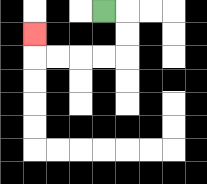{'start': '[4, 0]', 'end': '[1, 1]', 'path_directions': 'R,D,D,L,L,L,L,U', 'path_coordinates': '[[4, 0], [5, 0], [5, 1], [5, 2], [4, 2], [3, 2], [2, 2], [1, 2], [1, 1]]'}